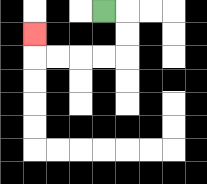{'start': '[4, 0]', 'end': '[1, 1]', 'path_directions': 'R,D,D,L,L,L,L,U', 'path_coordinates': '[[4, 0], [5, 0], [5, 1], [5, 2], [4, 2], [3, 2], [2, 2], [1, 2], [1, 1]]'}